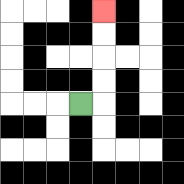{'start': '[3, 4]', 'end': '[4, 0]', 'path_directions': 'R,U,U,U,U', 'path_coordinates': '[[3, 4], [4, 4], [4, 3], [4, 2], [4, 1], [4, 0]]'}